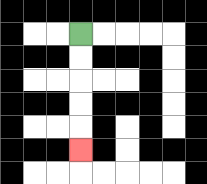{'start': '[3, 1]', 'end': '[3, 6]', 'path_directions': 'D,D,D,D,D', 'path_coordinates': '[[3, 1], [3, 2], [3, 3], [3, 4], [3, 5], [3, 6]]'}